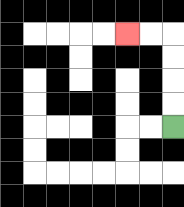{'start': '[7, 5]', 'end': '[5, 1]', 'path_directions': 'U,U,U,U,L,L', 'path_coordinates': '[[7, 5], [7, 4], [7, 3], [7, 2], [7, 1], [6, 1], [5, 1]]'}